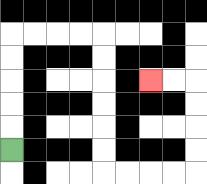{'start': '[0, 6]', 'end': '[6, 3]', 'path_directions': 'U,U,U,U,U,R,R,R,R,D,D,D,D,D,D,R,R,R,R,U,U,U,U,L,L', 'path_coordinates': '[[0, 6], [0, 5], [0, 4], [0, 3], [0, 2], [0, 1], [1, 1], [2, 1], [3, 1], [4, 1], [4, 2], [4, 3], [4, 4], [4, 5], [4, 6], [4, 7], [5, 7], [6, 7], [7, 7], [8, 7], [8, 6], [8, 5], [8, 4], [8, 3], [7, 3], [6, 3]]'}